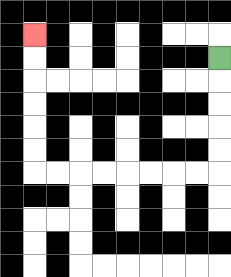{'start': '[9, 2]', 'end': '[1, 1]', 'path_directions': 'D,D,D,D,D,L,L,L,L,L,L,L,L,U,U,U,U,U,U', 'path_coordinates': '[[9, 2], [9, 3], [9, 4], [9, 5], [9, 6], [9, 7], [8, 7], [7, 7], [6, 7], [5, 7], [4, 7], [3, 7], [2, 7], [1, 7], [1, 6], [1, 5], [1, 4], [1, 3], [1, 2], [1, 1]]'}